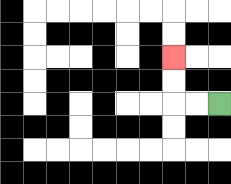{'start': '[9, 4]', 'end': '[7, 2]', 'path_directions': 'L,L,U,U', 'path_coordinates': '[[9, 4], [8, 4], [7, 4], [7, 3], [7, 2]]'}